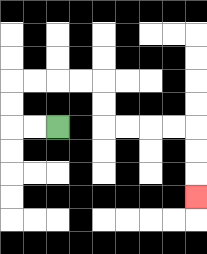{'start': '[2, 5]', 'end': '[8, 8]', 'path_directions': 'L,L,U,U,R,R,R,R,D,D,R,R,R,R,D,D,D', 'path_coordinates': '[[2, 5], [1, 5], [0, 5], [0, 4], [0, 3], [1, 3], [2, 3], [3, 3], [4, 3], [4, 4], [4, 5], [5, 5], [6, 5], [7, 5], [8, 5], [8, 6], [8, 7], [8, 8]]'}